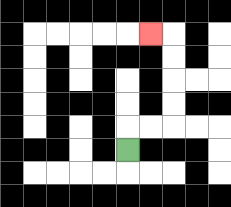{'start': '[5, 6]', 'end': '[6, 1]', 'path_directions': 'U,R,R,U,U,U,U,L', 'path_coordinates': '[[5, 6], [5, 5], [6, 5], [7, 5], [7, 4], [7, 3], [7, 2], [7, 1], [6, 1]]'}